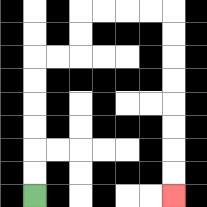{'start': '[1, 8]', 'end': '[7, 8]', 'path_directions': 'U,U,U,U,U,U,R,R,U,U,R,R,R,R,D,D,D,D,D,D,D,D', 'path_coordinates': '[[1, 8], [1, 7], [1, 6], [1, 5], [1, 4], [1, 3], [1, 2], [2, 2], [3, 2], [3, 1], [3, 0], [4, 0], [5, 0], [6, 0], [7, 0], [7, 1], [7, 2], [7, 3], [7, 4], [7, 5], [7, 6], [7, 7], [7, 8]]'}